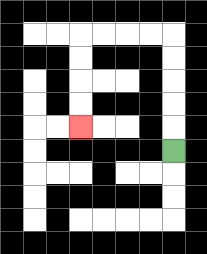{'start': '[7, 6]', 'end': '[3, 5]', 'path_directions': 'U,U,U,U,U,L,L,L,L,D,D,D,D', 'path_coordinates': '[[7, 6], [7, 5], [7, 4], [7, 3], [7, 2], [7, 1], [6, 1], [5, 1], [4, 1], [3, 1], [3, 2], [3, 3], [3, 4], [3, 5]]'}